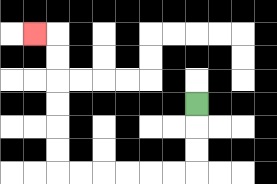{'start': '[8, 4]', 'end': '[1, 1]', 'path_directions': 'D,D,D,L,L,L,L,L,L,U,U,U,U,U,U,L', 'path_coordinates': '[[8, 4], [8, 5], [8, 6], [8, 7], [7, 7], [6, 7], [5, 7], [4, 7], [3, 7], [2, 7], [2, 6], [2, 5], [2, 4], [2, 3], [2, 2], [2, 1], [1, 1]]'}